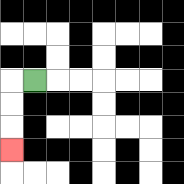{'start': '[1, 3]', 'end': '[0, 6]', 'path_directions': 'L,D,D,D', 'path_coordinates': '[[1, 3], [0, 3], [0, 4], [0, 5], [0, 6]]'}